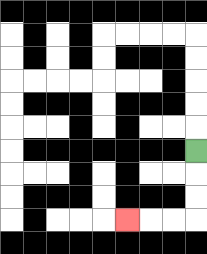{'start': '[8, 6]', 'end': '[5, 9]', 'path_directions': 'D,D,D,L,L,L', 'path_coordinates': '[[8, 6], [8, 7], [8, 8], [8, 9], [7, 9], [6, 9], [5, 9]]'}